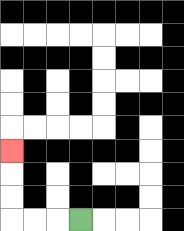{'start': '[3, 9]', 'end': '[0, 6]', 'path_directions': 'L,L,L,U,U,U', 'path_coordinates': '[[3, 9], [2, 9], [1, 9], [0, 9], [0, 8], [0, 7], [0, 6]]'}